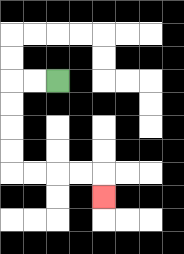{'start': '[2, 3]', 'end': '[4, 8]', 'path_directions': 'L,L,D,D,D,D,R,R,R,R,D', 'path_coordinates': '[[2, 3], [1, 3], [0, 3], [0, 4], [0, 5], [0, 6], [0, 7], [1, 7], [2, 7], [3, 7], [4, 7], [4, 8]]'}